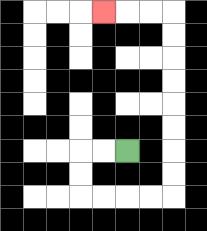{'start': '[5, 6]', 'end': '[4, 0]', 'path_directions': 'L,L,D,D,R,R,R,R,U,U,U,U,U,U,U,U,L,L,L', 'path_coordinates': '[[5, 6], [4, 6], [3, 6], [3, 7], [3, 8], [4, 8], [5, 8], [6, 8], [7, 8], [7, 7], [7, 6], [7, 5], [7, 4], [7, 3], [7, 2], [7, 1], [7, 0], [6, 0], [5, 0], [4, 0]]'}